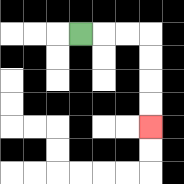{'start': '[3, 1]', 'end': '[6, 5]', 'path_directions': 'R,R,R,D,D,D,D', 'path_coordinates': '[[3, 1], [4, 1], [5, 1], [6, 1], [6, 2], [6, 3], [6, 4], [6, 5]]'}